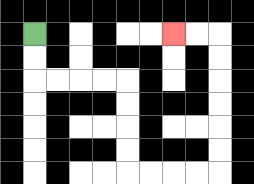{'start': '[1, 1]', 'end': '[7, 1]', 'path_directions': 'D,D,R,R,R,R,D,D,D,D,R,R,R,R,U,U,U,U,U,U,L,L', 'path_coordinates': '[[1, 1], [1, 2], [1, 3], [2, 3], [3, 3], [4, 3], [5, 3], [5, 4], [5, 5], [5, 6], [5, 7], [6, 7], [7, 7], [8, 7], [9, 7], [9, 6], [9, 5], [9, 4], [9, 3], [9, 2], [9, 1], [8, 1], [7, 1]]'}